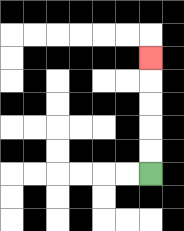{'start': '[6, 7]', 'end': '[6, 2]', 'path_directions': 'U,U,U,U,U', 'path_coordinates': '[[6, 7], [6, 6], [6, 5], [6, 4], [6, 3], [6, 2]]'}